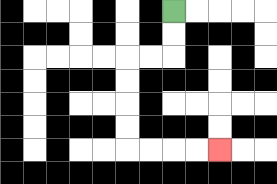{'start': '[7, 0]', 'end': '[9, 6]', 'path_directions': 'D,D,L,L,D,D,D,D,R,R,R,R', 'path_coordinates': '[[7, 0], [7, 1], [7, 2], [6, 2], [5, 2], [5, 3], [5, 4], [5, 5], [5, 6], [6, 6], [7, 6], [8, 6], [9, 6]]'}